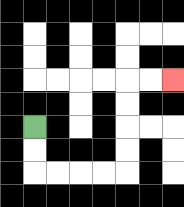{'start': '[1, 5]', 'end': '[7, 3]', 'path_directions': 'D,D,R,R,R,R,U,U,U,U,R,R', 'path_coordinates': '[[1, 5], [1, 6], [1, 7], [2, 7], [3, 7], [4, 7], [5, 7], [5, 6], [5, 5], [5, 4], [5, 3], [6, 3], [7, 3]]'}